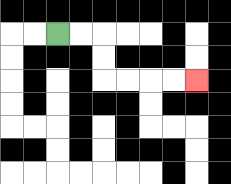{'start': '[2, 1]', 'end': '[8, 3]', 'path_directions': 'R,R,D,D,R,R,R,R', 'path_coordinates': '[[2, 1], [3, 1], [4, 1], [4, 2], [4, 3], [5, 3], [6, 3], [7, 3], [8, 3]]'}